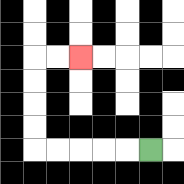{'start': '[6, 6]', 'end': '[3, 2]', 'path_directions': 'L,L,L,L,L,U,U,U,U,R,R', 'path_coordinates': '[[6, 6], [5, 6], [4, 6], [3, 6], [2, 6], [1, 6], [1, 5], [1, 4], [1, 3], [1, 2], [2, 2], [3, 2]]'}